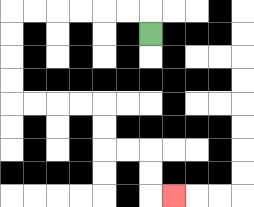{'start': '[6, 1]', 'end': '[7, 8]', 'path_directions': 'U,L,L,L,L,L,L,D,D,D,D,R,R,R,R,D,D,R,R,D,D,R', 'path_coordinates': '[[6, 1], [6, 0], [5, 0], [4, 0], [3, 0], [2, 0], [1, 0], [0, 0], [0, 1], [0, 2], [0, 3], [0, 4], [1, 4], [2, 4], [3, 4], [4, 4], [4, 5], [4, 6], [5, 6], [6, 6], [6, 7], [6, 8], [7, 8]]'}